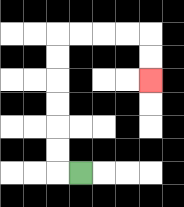{'start': '[3, 7]', 'end': '[6, 3]', 'path_directions': 'L,U,U,U,U,U,U,R,R,R,R,D,D', 'path_coordinates': '[[3, 7], [2, 7], [2, 6], [2, 5], [2, 4], [2, 3], [2, 2], [2, 1], [3, 1], [4, 1], [5, 1], [6, 1], [6, 2], [6, 3]]'}